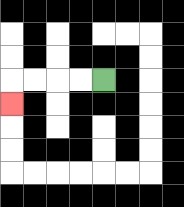{'start': '[4, 3]', 'end': '[0, 4]', 'path_directions': 'L,L,L,L,D', 'path_coordinates': '[[4, 3], [3, 3], [2, 3], [1, 3], [0, 3], [0, 4]]'}